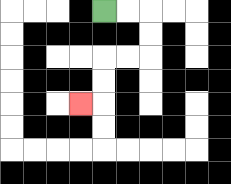{'start': '[4, 0]', 'end': '[3, 4]', 'path_directions': 'R,R,D,D,L,L,D,D,L', 'path_coordinates': '[[4, 0], [5, 0], [6, 0], [6, 1], [6, 2], [5, 2], [4, 2], [4, 3], [4, 4], [3, 4]]'}